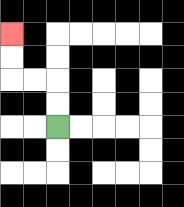{'start': '[2, 5]', 'end': '[0, 1]', 'path_directions': 'U,U,L,L,U,U', 'path_coordinates': '[[2, 5], [2, 4], [2, 3], [1, 3], [0, 3], [0, 2], [0, 1]]'}